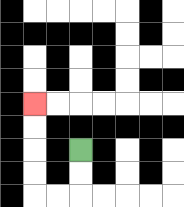{'start': '[3, 6]', 'end': '[1, 4]', 'path_directions': 'D,D,L,L,U,U,U,U', 'path_coordinates': '[[3, 6], [3, 7], [3, 8], [2, 8], [1, 8], [1, 7], [1, 6], [1, 5], [1, 4]]'}